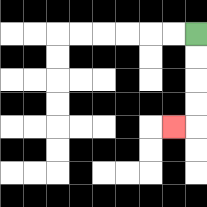{'start': '[8, 1]', 'end': '[7, 5]', 'path_directions': 'D,D,D,D,L', 'path_coordinates': '[[8, 1], [8, 2], [8, 3], [8, 4], [8, 5], [7, 5]]'}